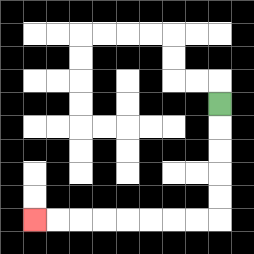{'start': '[9, 4]', 'end': '[1, 9]', 'path_directions': 'D,D,D,D,D,L,L,L,L,L,L,L,L', 'path_coordinates': '[[9, 4], [9, 5], [9, 6], [9, 7], [9, 8], [9, 9], [8, 9], [7, 9], [6, 9], [5, 9], [4, 9], [3, 9], [2, 9], [1, 9]]'}